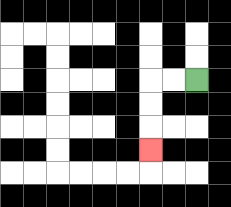{'start': '[8, 3]', 'end': '[6, 6]', 'path_directions': 'L,L,D,D,D', 'path_coordinates': '[[8, 3], [7, 3], [6, 3], [6, 4], [6, 5], [6, 6]]'}